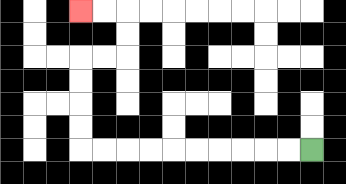{'start': '[13, 6]', 'end': '[3, 0]', 'path_directions': 'L,L,L,L,L,L,L,L,L,L,U,U,U,U,R,R,U,U,L,L', 'path_coordinates': '[[13, 6], [12, 6], [11, 6], [10, 6], [9, 6], [8, 6], [7, 6], [6, 6], [5, 6], [4, 6], [3, 6], [3, 5], [3, 4], [3, 3], [3, 2], [4, 2], [5, 2], [5, 1], [5, 0], [4, 0], [3, 0]]'}